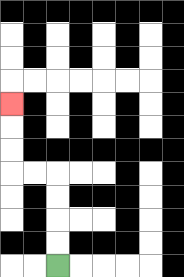{'start': '[2, 11]', 'end': '[0, 4]', 'path_directions': 'U,U,U,U,L,L,U,U,U', 'path_coordinates': '[[2, 11], [2, 10], [2, 9], [2, 8], [2, 7], [1, 7], [0, 7], [0, 6], [0, 5], [0, 4]]'}